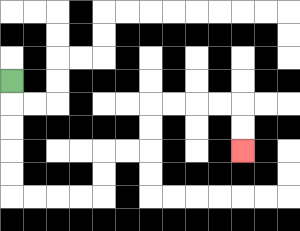{'start': '[0, 3]', 'end': '[10, 6]', 'path_directions': 'D,D,D,D,D,R,R,R,R,U,U,R,R,U,U,R,R,R,R,D,D', 'path_coordinates': '[[0, 3], [0, 4], [0, 5], [0, 6], [0, 7], [0, 8], [1, 8], [2, 8], [3, 8], [4, 8], [4, 7], [4, 6], [5, 6], [6, 6], [6, 5], [6, 4], [7, 4], [8, 4], [9, 4], [10, 4], [10, 5], [10, 6]]'}